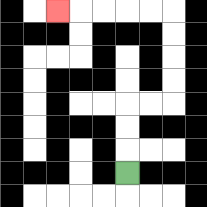{'start': '[5, 7]', 'end': '[2, 0]', 'path_directions': 'U,U,U,R,R,U,U,U,U,L,L,L,L,L', 'path_coordinates': '[[5, 7], [5, 6], [5, 5], [5, 4], [6, 4], [7, 4], [7, 3], [7, 2], [7, 1], [7, 0], [6, 0], [5, 0], [4, 0], [3, 0], [2, 0]]'}